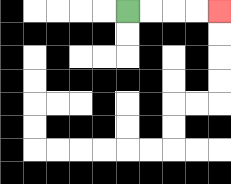{'start': '[5, 0]', 'end': '[9, 0]', 'path_directions': 'R,R,R,R', 'path_coordinates': '[[5, 0], [6, 0], [7, 0], [8, 0], [9, 0]]'}